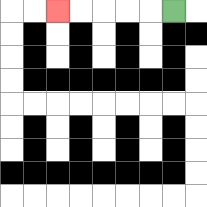{'start': '[7, 0]', 'end': '[2, 0]', 'path_directions': 'L,L,L,L,L', 'path_coordinates': '[[7, 0], [6, 0], [5, 0], [4, 0], [3, 0], [2, 0]]'}